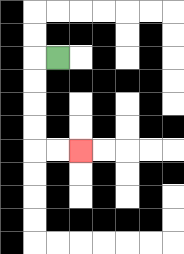{'start': '[2, 2]', 'end': '[3, 6]', 'path_directions': 'L,D,D,D,D,R,R', 'path_coordinates': '[[2, 2], [1, 2], [1, 3], [1, 4], [1, 5], [1, 6], [2, 6], [3, 6]]'}